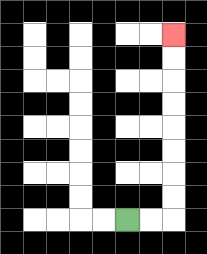{'start': '[5, 9]', 'end': '[7, 1]', 'path_directions': 'R,R,U,U,U,U,U,U,U,U', 'path_coordinates': '[[5, 9], [6, 9], [7, 9], [7, 8], [7, 7], [7, 6], [7, 5], [7, 4], [7, 3], [7, 2], [7, 1]]'}